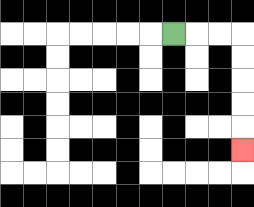{'start': '[7, 1]', 'end': '[10, 6]', 'path_directions': 'R,R,R,D,D,D,D,D', 'path_coordinates': '[[7, 1], [8, 1], [9, 1], [10, 1], [10, 2], [10, 3], [10, 4], [10, 5], [10, 6]]'}